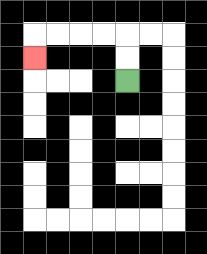{'start': '[5, 3]', 'end': '[1, 2]', 'path_directions': 'U,U,L,L,L,L,D', 'path_coordinates': '[[5, 3], [5, 2], [5, 1], [4, 1], [3, 1], [2, 1], [1, 1], [1, 2]]'}